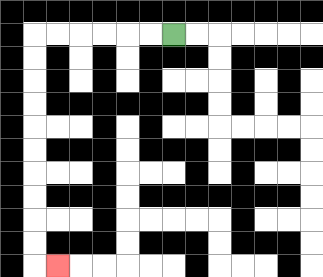{'start': '[7, 1]', 'end': '[2, 11]', 'path_directions': 'L,L,L,L,L,L,D,D,D,D,D,D,D,D,D,D,R', 'path_coordinates': '[[7, 1], [6, 1], [5, 1], [4, 1], [3, 1], [2, 1], [1, 1], [1, 2], [1, 3], [1, 4], [1, 5], [1, 6], [1, 7], [1, 8], [1, 9], [1, 10], [1, 11], [2, 11]]'}